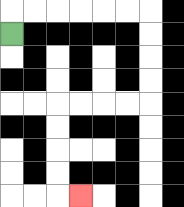{'start': '[0, 1]', 'end': '[3, 8]', 'path_directions': 'U,R,R,R,R,R,R,D,D,D,D,L,L,L,L,D,D,D,D,R', 'path_coordinates': '[[0, 1], [0, 0], [1, 0], [2, 0], [3, 0], [4, 0], [5, 0], [6, 0], [6, 1], [6, 2], [6, 3], [6, 4], [5, 4], [4, 4], [3, 4], [2, 4], [2, 5], [2, 6], [2, 7], [2, 8], [3, 8]]'}